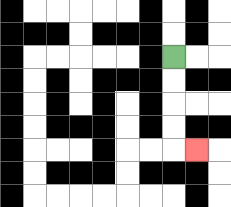{'start': '[7, 2]', 'end': '[8, 6]', 'path_directions': 'D,D,D,D,R', 'path_coordinates': '[[7, 2], [7, 3], [7, 4], [7, 5], [7, 6], [8, 6]]'}